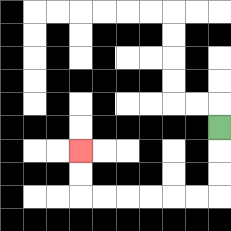{'start': '[9, 5]', 'end': '[3, 6]', 'path_directions': 'D,D,D,L,L,L,L,L,L,U,U', 'path_coordinates': '[[9, 5], [9, 6], [9, 7], [9, 8], [8, 8], [7, 8], [6, 8], [5, 8], [4, 8], [3, 8], [3, 7], [3, 6]]'}